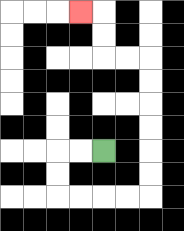{'start': '[4, 6]', 'end': '[3, 0]', 'path_directions': 'L,L,D,D,R,R,R,R,U,U,U,U,U,U,L,L,U,U,L', 'path_coordinates': '[[4, 6], [3, 6], [2, 6], [2, 7], [2, 8], [3, 8], [4, 8], [5, 8], [6, 8], [6, 7], [6, 6], [6, 5], [6, 4], [6, 3], [6, 2], [5, 2], [4, 2], [4, 1], [4, 0], [3, 0]]'}